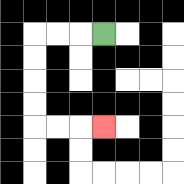{'start': '[4, 1]', 'end': '[4, 5]', 'path_directions': 'L,L,L,D,D,D,D,R,R,R', 'path_coordinates': '[[4, 1], [3, 1], [2, 1], [1, 1], [1, 2], [1, 3], [1, 4], [1, 5], [2, 5], [3, 5], [4, 5]]'}